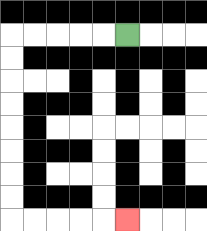{'start': '[5, 1]', 'end': '[5, 9]', 'path_directions': 'L,L,L,L,L,D,D,D,D,D,D,D,D,R,R,R,R,R', 'path_coordinates': '[[5, 1], [4, 1], [3, 1], [2, 1], [1, 1], [0, 1], [0, 2], [0, 3], [0, 4], [0, 5], [0, 6], [0, 7], [0, 8], [0, 9], [1, 9], [2, 9], [3, 9], [4, 9], [5, 9]]'}